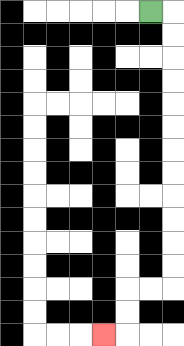{'start': '[6, 0]', 'end': '[4, 14]', 'path_directions': 'R,D,D,D,D,D,D,D,D,D,D,D,D,L,L,D,D,L', 'path_coordinates': '[[6, 0], [7, 0], [7, 1], [7, 2], [7, 3], [7, 4], [7, 5], [7, 6], [7, 7], [7, 8], [7, 9], [7, 10], [7, 11], [7, 12], [6, 12], [5, 12], [5, 13], [5, 14], [4, 14]]'}